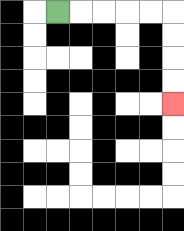{'start': '[2, 0]', 'end': '[7, 4]', 'path_directions': 'R,R,R,R,R,D,D,D,D', 'path_coordinates': '[[2, 0], [3, 0], [4, 0], [5, 0], [6, 0], [7, 0], [7, 1], [7, 2], [7, 3], [7, 4]]'}